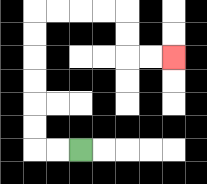{'start': '[3, 6]', 'end': '[7, 2]', 'path_directions': 'L,L,U,U,U,U,U,U,R,R,R,R,D,D,R,R', 'path_coordinates': '[[3, 6], [2, 6], [1, 6], [1, 5], [1, 4], [1, 3], [1, 2], [1, 1], [1, 0], [2, 0], [3, 0], [4, 0], [5, 0], [5, 1], [5, 2], [6, 2], [7, 2]]'}